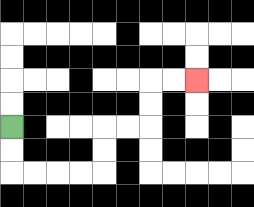{'start': '[0, 5]', 'end': '[8, 3]', 'path_directions': 'D,D,R,R,R,R,U,U,R,R,U,U,R,R', 'path_coordinates': '[[0, 5], [0, 6], [0, 7], [1, 7], [2, 7], [3, 7], [4, 7], [4, 6], [4, 5], [5, 5], [6, 5], [6, 4], [6, 3], [7, 3], [8, 3]]'}